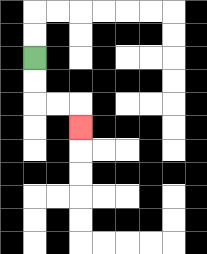{'start': '[1, 2]', 'end': '[3, 5]', 'path_directions': 'D,D,R,R,D', 'path_coordinates': '[[1, 2], [1, 3], [1, 4], [2, 4], [3, 4], [3, 5]]'}